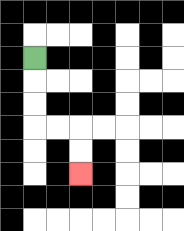{'start': '[1, 2]', 'end': '[3, 7]', 'path_directions': 'D,D,D,R,R,D,D', 'path_coordinates': '[[1, 2], [1, 3], [1, 4], [1, 5], [2, 5], [3, 5], [3, 6], [3, 7]]'}